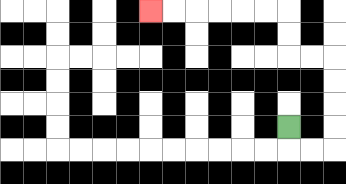{'start': '[12, 5]', 'end': '[6, 0]', 'path_directions': 'D,R,R,U,U,U,U,L,L,U,U,L,L,L,L,L,L', 'path_coordinates': '[[12, 5], [12, 6], [13, 6], [14, 6], [14, 5], [14, 4], [14, 3], [14, 2], [13, 2], [12, 2], [12, 1], [12, 0], [11, 0], [10, 0], [9, 0], [8, 0], [7, 0], [6, 0]]'}